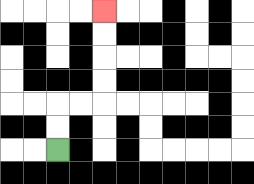{'start': '[2, 6]', 'end': '[4, 0]', 'path_directions': 'U,U,R,R,U,U,U,U', 'path_coordinates': '[[2, 6], [2, 5], [2, 4], [3, 4], [4, 4], [4, 3], [4, 2], [4, 1], [4, 0]]'}